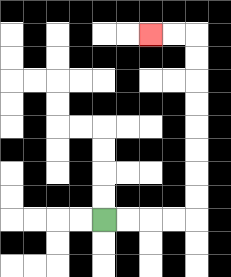{'start': '[4, 9]', 'end': '[6, 1]', 'path_directions': 'R,R,R,R,U,U,U,U,U,U,U,U,L,L', 'path_coordinates': '[[4, 9], [5, 9], [6, 9], [7, 9], [8, 9], [8, 8], [8, 7], [8, 6], [8, 5], [8, 4], [8, 3], [8, 2], [8, 1], [7, 1], [6, 1]]'}